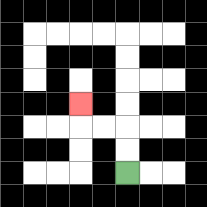{'start': '[5, 7]', 'end': '[3, 4]', 'path_directions': 'U,U,L,L,U', 'path_coordinates': '[[5, 7], [5, 6], [5, 5], [4, 5], [3, 5], [3, 4]]'}